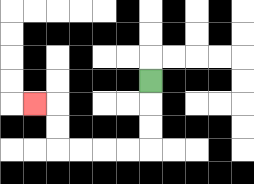{'start': '[6, 3]', 'end': '[1, 4]', 'path_directions': 'D,D,D,L,L,L,L,U,U,L', 'path_coordinates': '[[6, 3], [6, 4], [6, 5], [6, 6], [5, 6], [4, 6], [3, 6], [2, 6], [2, 5], [2, 4], [1, 4]]'}